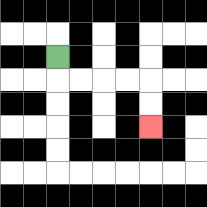{'start': '[2, 2]', 'end': '[6, 5]', 'path_directions': 'D,R,R,R,R,D,D', 'path_coordinates': '[[2, 2], [2, 3], [3, 3], [4, 3], [5, 3], [6, 3], [6, 4], [6, 5]]'}